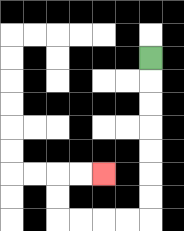{'start': '[6, 2]', 'end': '[4, 7]', 'path_directions': 'D,D,D,D,D,D,D,L,L,L,L,U,U,R,R', 'path_coordinates': '[[6, 2], [6, 3], [6, 4], [6, 5], [6, 6], [6, 7], [6, 8], [6, 9], [5, 9], [4, 9], [3, 9], [2, 9], [2, 8], [2, 7], [3, 7], [4, 7]]'}